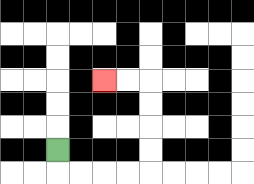{'start': '[2, 6]', 'end': '[4, 3]', 'path_directions': 'D,R,R,R,R,U,U,U,U,L,L', 'path_coordinates': '[[2, 6], [2, 7], [3, 7], [4, 7], [5, 7], [6, 7], [6, 6], [6, 5], [6, 4], [6, 3], [5, 3], [4, 3]]'}